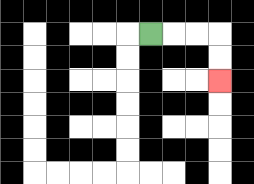{'start': '[6, 1]', 'end': '[9, 3]', 'path_directions': 'R,R,R,D,D', 'path_coordinates': '[[6, 1], [7, 1], [8, 1], [9, 1], [9, 2], [9, 3]]'}